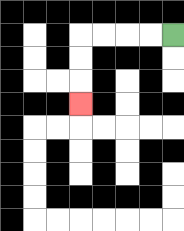{'start': '[7, 1]', 'end': '[3, 4]', 'path_directions': 'L,L,L,L,D,D,D', 'path_coordinates': '[[7, 1], [6, 1], [5, 1], [4, 1], [3, 1], [3, 2], [3, 3], [3, 4]]'}